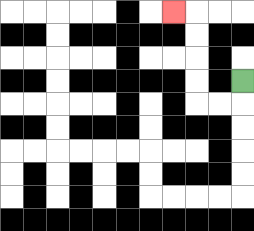{'start': '[10, 3]', 'end': '[7, 0]', 'path_directions': 'D,L,L,U,U,U,U,L', 'path_coordinates': '[[10, 3], [10, 4], [9, 4], [8, 4], [8, 3], [8, 2], [8, 1], [8, 0], [7, 0]]'}